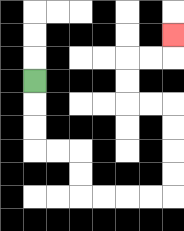{'start': '[1, 3]', 'end': '[7, 1]', 'path_directions': 'D,D,D,R,R,D,D,R,R,R,R,U,U,U,U,L,L,U,U,R,R,U', 'path_coordinates': '[[1, 3], [1, 4], [1, 5], [1, 6], [2, 6], [3, 6], [3, 7], [3, 8], [4, 8], [5, 8], [6, 8], [7, 8], [7, 7], [7, 6], [7, 5], [7, 4], [6, 4], [5, 4], [5, 3], [5, 2], [6, 2], [7, 2], [7, 1]]'}